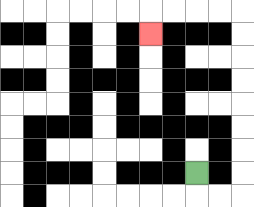{'start': '[8, 7]', 'end': '[6, 1]', 'path_directions': 'D,R,R,U,U,U,U,U,U,U,U,L,L,L,L,D', 'path_coordinates': '[[8, 7], [8, 8], [9, 8], [10, 8], [10, 7], [10, 6], [10, 5], [10, 4], [10, 3], [10, 2], [10, 1], [10, 0], [9, 0], [8, 0], [7, 0], [6, 0], [6, 1]]'}